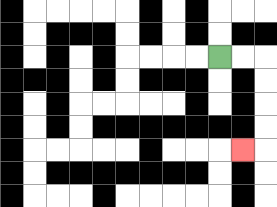{'start': '[9, 2]', 'end': '[10, 6]', 'path_directions': 'R,R,D,D,D,D,L', 'path_coordinates': '[[9, 2], [10, 2], [11, 2], [11, 3], [11, 4], [11, 5], [11, 6], [10, 6]]'}